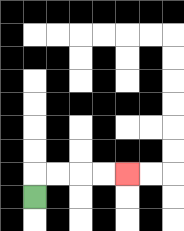{'start': '[1, 8]', 'end': '[5, 7]', 'path_directions': 'U,R,R,R,R', 'path_coordinates': '[[1, 8], [1, 7], [2, 7], [3, 7], [4, 7], [5, 7]]'}